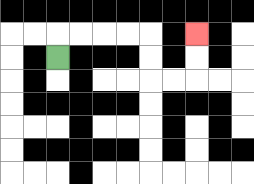{'start': '[2, 2]', 'end': '[8, 1]', 'path_directions': 'U,R,R,R,R,D,D,R,R,U,U', 'path_coordinates': '[[2, 2], [2, 1], [3, 1], [4, 1], [5, 1], [6, 1], [6, 2], [6, 3], [7, 3], [8, 3], [8, 2], [8, 1]]'}